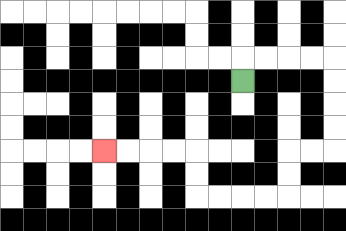{'start': '[10, 3]', 'end': '[4, 6]', 'path_directions': 'U,R,R,R,R,D,D,D,D,L,L,D,D,L,L,L,L,U,U,L,L,L,L', 'path_coordinates': '[[10, 3], [10, 2], [11, 2], [12, 2], [13, 2], [14, 2], [14, 3], [14, 4], [14, 5], [14, 6], [13, 6], [12, 6], [12, 7], [12, 8], [11, 8], [10, 8], [9, 8], [8, 8], [8, 7], [8, 6], [7, 6], [6, 6], [5, 6], [4, 6]]'}